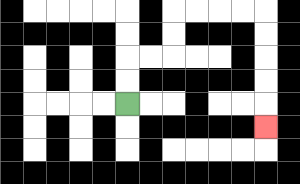{'start': '[5, 4]', 'end': '[11, 5]', 'path_directions': 'U,U,R,R,U,U,R,R,R,R,D,D,D,D,D', 'path_coordinates': '[[5, 4], [5, 3], [5, 2], [6, 2], [7, 2], [7, 1], [7, 0], [8, 0], [9, 0], [10, 0], [11, 0], [11, 1], [11, 2], [11, 3], [11, 4], [11, 5]]'}